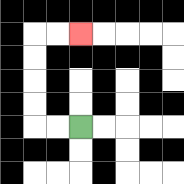{'start': '[3, 5]', 'end': '[3, 1]', 'path_directions': 'L,L,U,U,U,U,R,R', 'path_coordinates': '[[3, 5], [2, 5], [1, 5], [1, 4], [1, 3], [1, 2], [1, 1], [2, 1], [3, 1]]'}